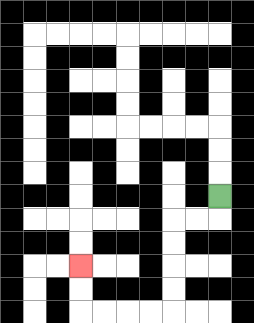{'start': '[9, 8]', 'end': '[3, 11]', 'path_directions': 'D,L,L,D,D,D,D,L,L,L,L,U,U', 'path_coordinates': '[[9, 8], [9, 9], [8, 9], [7, 9], [7, 10], [7, 11], [7, 12], [7, 13], [6, 13], [5, 13], [4, 13], [3, 13], [3, 12], [3, 11]]'}